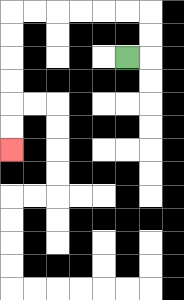{'start': '[5, 2]', 'end': '[0, 6]', 'path_directions': 'R,U,U,L,L,L,L,L,L,D,D,D,D,D,D', 'path_coordinates': '[[5, 2], [6, 2], [6, 1], [6, 0], [5, 0], [4, 0], [3, 0], [2, 0], [1, 0], [0, 0], [0, 1], [0, 2], [0, 3], [0, 4], [0, 5], [0, 6]]'}